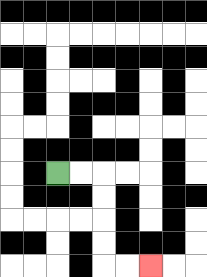{'start': '[2, 7]', 'end': '[6, 11]', 'path_directions': 'R,R,D,D,D,D,R,R', 'path_coordinates': '[[2, 7], [3, 7], [4, 7], [4, 8], [4, 9], [4, 10], [4, 11], [5, 11], [6, 11]]'}